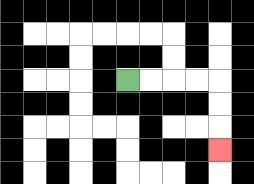{'start': '[5, 3]', 'end': '[9, 6]', 'path_directions': 'R,R,R,R,D,D,D', 'path_coordinates': '[[5, 3], [6, 3], [7, 3], [8, 3], [9, 3], [9, 4], [9, 5], [9, 6]]'}